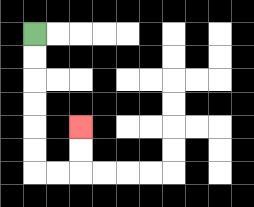{'start': '[1, 1]', 'end': '[3, 5]', 'path_directions': 'D,D,D,D,D,D,R,R,U,U', 'path_coordinates': '[[1, 1], [1, 2], [1, 3], [1, 4], [1, 5], [1, 6], [1, 7], [2, 7], [3, 7], [3, 6], [3, 5]]'}